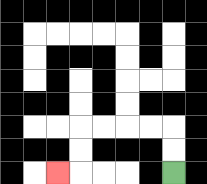{'start': '[7, 7]', 'end': '[2, 7]', 'path_directions': 'U,U,L,L,L,L,D,D,L', 'path_coordinates': '[[7, 7], [7, 6], [7, 5], [6, 5], [5, 5], [4, 5], [3, 5], [3, 6], [3, 7], [2, 7]]'}